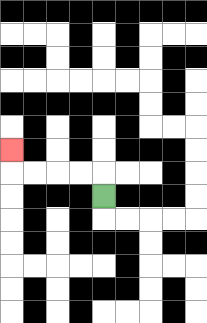{'start': '[4, 8]', 'end': '[0, 6]', 'path_directions': 'U,L,L,L,L,U', 'path_coordinates': '[[4, 8], [4, 7], [3, 7], [2, 7], [1, 7], [0, 7], [0, 6]]'}